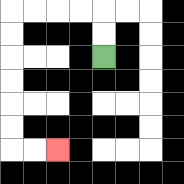{'start': '[4, 2]', 'end': '[2, 6]', 'path_directions': 'U,U,L,L,L,L,D,D,D,D,D,D,R,R', 'path_coordinates': '[[4, 2], [4, 1], [4, 0], [3, 0], [2, 0], [1, 0], [0, 0], [0, 1], [0, 2], [0, 3], [0, 4], [0, 5], [0, 6], [1, 6], [2, 6]]'}